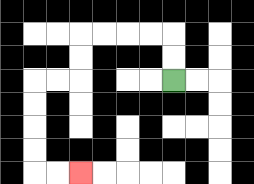{'start': '[7, 3]', 'end': '[3, 7]', 'path_directions': 'U,U,L,L,L,L,D,D,L,L,D,D,D,D,R,R', 'path_coordinates': '[[7, 3], [7, 2], [7, 1], [6, 1], [5, 1], [4, 1], [3, 1], [3, 2], [3, 3], [2, 3], [1, 3], [1, 4], [1, 5], [1, 6], [1, 7], [2, 7], [3, 7]]'}